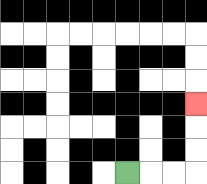{'start': '[5, 7]', 'end': '[8, 4]', 'path_directions': 'R,R,R,U,U,U', 'path_coordinates': '[[5, 7], [6, 7], [7, 7], [8, 7], [8, 6], [8, 5], [8, 4]]'}